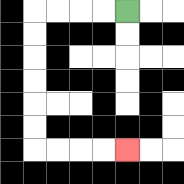{'start': '[5, 0]', 'end': '[5, 6]', 'path_directions': 'L,L,L,L,D,D,D,D,D,D,R,R,R,R', 'path_coordinates': '[[5, 0], [4, 0], [3, 0], [2, 0], [1, 0], [1, 1], [1, 2], [1, 3], [1, 4], [1, 5], [1, 6], [2, 6], [3, 6], [4, 6], [5, 6]]'}